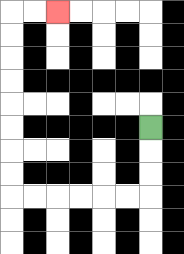{'start': '[6, 5]', 'end': '[2, 0]', 'path_directions': 'D,D,D,L,L,L,L,L,L,U,U,U,U,U,U,U,U,R,R', 'path_coordinates': '[[6, 5], [6, 6], [6, 7], [6, 8], [5, 8], [4, 8], [3, 8], [2, 8], [1, 8], [0, 8], [0, 7], [0, 6], [0, 5], [0, 4], [0, 3], [0, 2], [0, 1], [0, 0], [1, 0], [2, 0]]'}